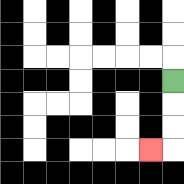{'start': '[7, 3]', 'end': '[6, 6]', 'path_directions': 'D,D,D,L', 'path_coordinates': '[[7, 3], [7, 4], [7, 5], [7, 6], [6, 6]]'}